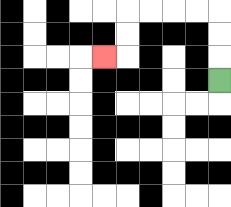{'start': '[9, 3]', 'end': '[4, 2]', 'path_directions': 'U,U,U,L,L,L,L,D,D,L', 'path_coordinates': '[[9, 3], [9, 2], [9, 1], [9, 0], [8, 0], [7, 0], [6, 0], [5, 0], [5, 1], [5, 2], [4, 2]]'}